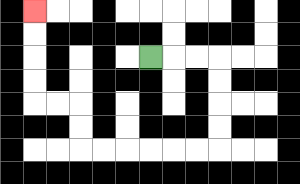{'start': '[6, 2]', 'end': '[1, 0]', 'path_directions': 'R,R,R,D,D,D,D,L,L,L,L,L,L,U,U,L,L,U,U,U,U', 'path_coordinates': '[[6, 2], [7, 2], [8, 2], [9, 2], [9, 3], [9, 4], [9, 5], [9, 6], [8, 6], [7, 6], [6, 6], [5, 6], [4, 6], [3, 6], [3, 5], [3, 4], [2, 4], [1, 4], [1, 3], [1, 2], [1, 1], [1, 0]]'}